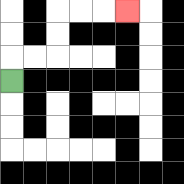{'start': '[0, 3]', 'end': '[5, 0]', 'path_directions': 'U,R,R,U,U,R,R,R', 'path_coordinates': '[[0, 3], [0, 2], [1, 2], [2, 2], [2, 1], [2, 0], [3, 0], [4, 0], [5, 0]]'}